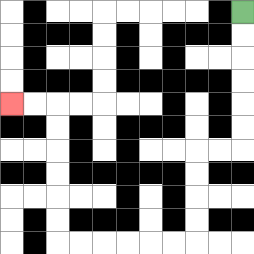{'start': '[10, 0]', 'end': '[0, 4]', 'path_directions': 'D,D,D,D,D,D,L,L,D,D,D,D,L,L,L,L,L,L,U,U,U,U,U,U,L,L', 'path_coordinates': '[[10, 0], [10, 1], [10, 2], [10, 3], [10, 4], [10, 5], [10, 6], [9, 6], [8, 6], [8, 7], [8, 8], [8, 9], [8, 10], [7, 10], [6, 10], [5, 10], [4, 10], [3, 10], [2, 10], [2, 9], [2, 8], [2, 7], [2, 6], [2, 5], [2, 4], [1, 4], [0, 4]]'}